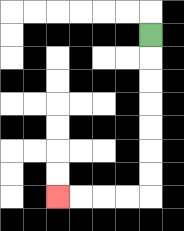{'start': '[6, 1]', 'end': '[2, 8]', 'path_directions': 'D,D,D,D,D,D,D,L,L,L,L', 'path_coordinates': '[[6, 1], [6, 2], [6, 3], [6, 4], [6, 5], [6, 6], [6, 7], [6, 8], [5, 8], [4, 8], [3, 8], [2, 8]]'}